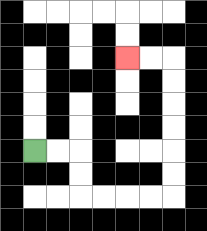{'start': '[1, 6]', 'end': '[5, 2]', 'path_directions': 'R,R,D,D,R,R,R,R,U,U,U,U,U,U,L,L', 'path_coordinates': '[[1, 6], [2, 6], [3, 6], [3, 7], [3, 8], [4, 8], [5, 8], [6, 8], [7, 8], [7, 7], [7, 6], [7, 5], [7, 4], [7, 3], [7, 2], [6, 2], [5, 2]]'}